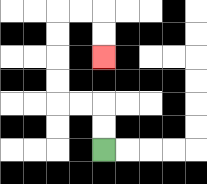{'start': '[4, 6]', 'end': '[4, 2]', 'path_directions': 'U,U,L,L,U,U,U,U,R,R,D,D', 'path_coordinates': '[[4, 6], [4, 5], [4, 4], [3, 4], [2, 4], [2, 3], [2, 2], [2, 1], [2, 0], [3, 0], [4, 0], [4, 1], [4, 2]]'}